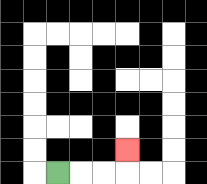{'start': '[2, 7]', 'end': '[5, 6]', 'path_directions': 'R,R,R,U', 'path_coordinates': '[[2, 7], [3, 7], [4, 7], [5, 7], [5, 6]]'}